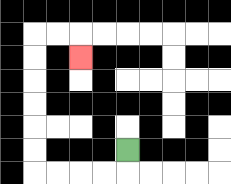{'start': '[5, 6]', 'end': '[3, 2]', 'path_directions': 'D,L,L,L,L,U,U,U,U,U,U,R,R,D', 'path_coordinates': '[[5, 6], [5, 7], [4, 7], [3, 7], [2, 7], [1, 7], [1, 6], [1, 5], [1, 4], [1, 3], [1, 2], [1, 1], [2, 1], [3, 1], [3, 2]]'}